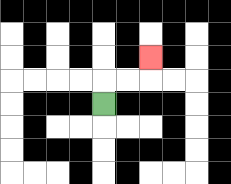{'start': '[4, 4]', 'end': '[6, 2]', 'path_directions': 'U,R,R,U', 'path_coordinates': '[[4, 4], [4, 3], [5, 3], [6, 3], [6, 2]]'}